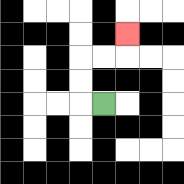{'start': '[4, 4]', 'end': '[5, 1]', 'path_directions': 'L,U,U,R,R,U', 'path_coordinates': '[[4, 4], [3, 4], [3, 3], [3, 2], [4, 2], [5, 2], [5, 1]]'}